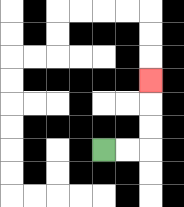{'start': '[4, 6]', 'end': '[6, 3]', 'path_directions': 'R,R,U,U,U', 'path_coordinates': '[[4, 6], [5, 6], [6, 6], [6, 5], [6, 4], [6, 3]]'}